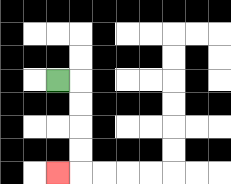{'start': '[2, 3]', 'end': '[2, 7]', 'path_directions': 'R,D,D,D,D,L', 'path_coordinates': '[[2, 3], [3, 3], [3, 4], [3, 5], [3, 6], [3, 7], [2, 7]]'}